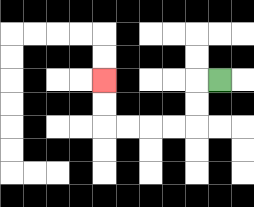{'start': '[9, 3]', 'end': '[4, 3]', 'path_directions': 'L,D,D,L,L,L,L,U,U', 'path_coordinates': '[[9, 3], [8, 3], [8, 4], [8, 5], [7, 5], [6, 5], [5, 5], [4, 5], [4, 4], [4, 3]]'}